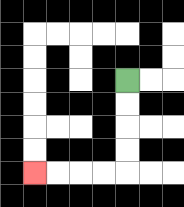{'start': '[5, 3]', 'end': '[1, 7]', 'path_directions': 'D,D,D,D,L,L,L,L', 'path_coordinates': '[[5, 3], [5, 4], [5, 5], [5, 6], [5, 7], [4, 7], [3, 7], [2, 7], [1, 7]]'}